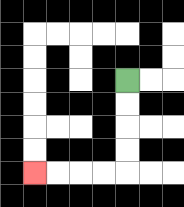{'start': '[5, 3]', 'end': '[1, 7]', 'path_directions': 'D,D,D,D,L,L,L,L', 'path_coordinates': '[[5, 3], [5, 4], [5, 5], [5, 6], [5, 7], [4, 7], [3, 7], [2, 7], [1, 7]]'}